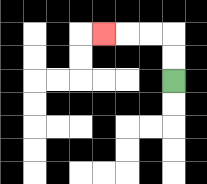{'start': '[7, 3]', 'end': '[4, 1]', 'path_directions': 'U,U,L,L,L', 'path_coordinates': '[[7, 3], [7, 2], [7, 1], [6, 1], [5, 1], [4, 1]]'}